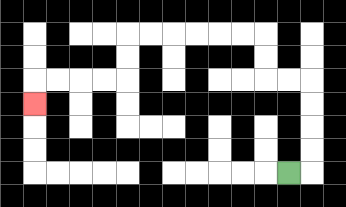{'start': '[12, 7]', 'end': '[1, 4]', 'path_directions': 'R,U,U,U,U,L,L,U,U,L,L,L,L,L,L,D,D,L,L,L,L,D', 'path_coordinates': '[[12, 7], [13, 7], [13, 6], [13, 5], [13, 4], [13, 3], [12, 3], [11, 3], [11, 2], [11, 1], [10, 1], [9, 1], [8, 1], [7, 1], [6, 1], [5, 1], [5, 2], [5, 3], [4, 3], [3, 3], [2, 3], [1, 3], [1, 4]]'}